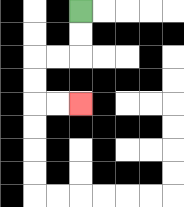{'start': '[3, 0]', 'end': '[3, 4]', 'path_directions': 'D,D,L,L,D,D,R,R', 'path_coordinates': '[[3, 0], [3, 1], [3, 2], [2, 2], [1, 2], [1, 3], [1, 4], [2, 4], [3, 4]]'}